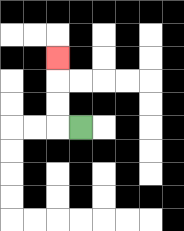{'start': '[3, 5]', 'end': '[2, 2]', 'path_directions': 'L,U,U,U', 'path_coordinates': '[[3, 5], [2, 5], [2, 4], [2, 3], [2, 2]]'}